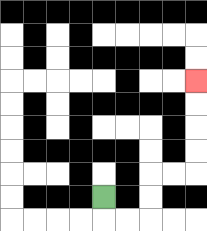{'start': '[4, 8]', 'end': '[8, 3]', 'path_directions': 'D,R,R,U,U,R,R,U,U,U,U', 'path_coordinates': '[[4, 8], [4, 9], [5, 9], [6, 9], [6, 8], [6, 7], [7, 7], [8, 7], [8, 6], [8, 5], [8, 4], [8, 3]]'}